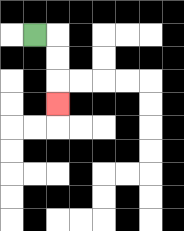{'start': '[1, 1]', 'end': '[2, 4]', 'path_directions': 'R,D,D,D', 'path_coordinates': '[[1, 1], [2, 1], [2, 2], [2, 3], [2, 4]]'}